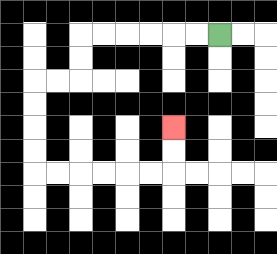{'start': '[9, 1]', 'end': '[7, 5]', 'path_directions': 'L,L,L,L,L,L,D,D,L,L,D,D,D,D,R,R,R,R,R,R,U,U', 'path_coordinates': '[[9, 1], [8, 1], [7, 1], [6, 1], [5, 1], [4, 1], [3, 1], [3, 2], [3, 3], [2, 3], [1, 3], [1, 4], [1, 5], [1, 6], [1, 7], [2, 7], [3, 7], [4, 7], [5, 7], [6, 7], [7, 7], [7, 6], [7, 5]]'}